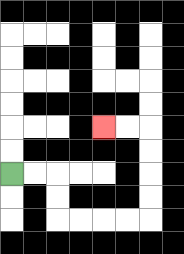{'start': '[0, 7]', 'end': '[4, 5]', 'path_directions': 'R,R,D,D,R,R,R,R,U,U,U,U,L,L', 'path_coordinates': '[[0, 7], [1, 7], [2, 7], [2, 8], [2, 9], [3, 9], [4, 9], [5, 9], [6, 9], [6, 8], [6, 7], [6, 6], [6, 5], [5, 5], [4, 5]]'}